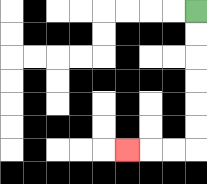{'start': '[8, 0]', 'end': '[5, 6]', 'path_directions': 'D,D,D,D,D,D,L,L,L', 'path_coordinates': '[[8, 0], [8, 1], [8, 2], [8, 3], [8, 4], [8, 5], [8, 6], [7, 6], [6, 6], [5, 6]]'}